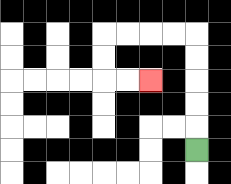{'start': '[8, 6]', 'end': '[6, 3]', 'path_directions': 'U,U,U,U,U,L,L,L,L,D,D,R,R', 'path_coordinates': '[[8, 6], [8, 5], [8, 4], [8, 3], [8, 2], [8, 1], [7, 1], [6, 1], [5, 1], [4, 1], [4, 2], [4, 3], [5, 3], [6, 3]]'}